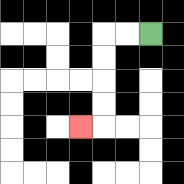{'start': '[6, 1]', 'end': '[3, 5]', 'path_directions': 'L,L,D,D,D,D,L', 'path_coordinates': '[[6, 1], [5, 1], [4, 1], [4, 2], [4, 3], [4, 4], [4, 5], [3, 5]]'}